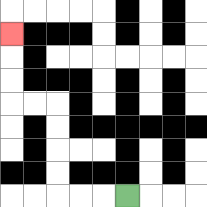{'start': '[5, 8]', 'end': '[0, 1]', 'path_directions': 'L,L,L,U,U,U,U,L,L,U,U,U', 'path_coordinates': '[[5, 8], [4, 8], [3, 8], [2, 8], [2, 7], [2, 6], [2, 5], [2, 4], [1, 4], [0, 4], [0, 3], [0, 2], [0, 1]]'}